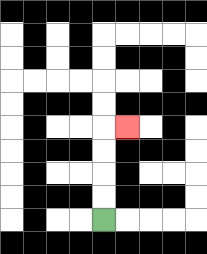{'start': '[4, 9]', 'end': '[5, 5]', 'path_directions': 'U,U,U,U,R', 'path_coordinates': '[[4, 9], [4, 8], [4, 7], [4, 6], [4, 5], [5, 5]]'}